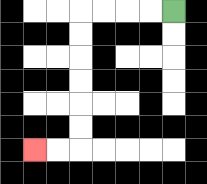{'start': '[7, 0]', 'end': '[1, 6]', 'path_directions': 'L,L,L,L,D,D,D,D,D,D,L,L', 'path_coordinates': '[[7, 0], [6, 0], [5, 0], [4, 0], [3, 0], [3, 1], [3, 2], [3, 3], [3, 4], [3, 5], [3, 6], [2, 6], [1, 6]]'}